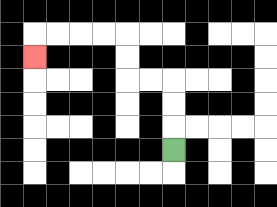{'start': '[7, 6]', 'end': '[1, 2]', 'path_directions': 'U,U,U,L,L,U,U,L,L,L,L,D', 'path_coordinates': '[[7, 6], [7, 5], [7, 4], [7, 3], [6, 3], [5, 3], [5, 2], [5, 1], [4, 1], [3, 1], [2, 1], [1, 1], [1, 2]]'}